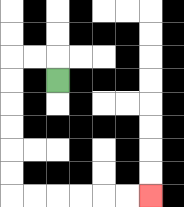{'start': '[2, 3]', 'end': '[6, 8]', 'path_directions': 'U,L,L,D,D,D,D,D,D,R,R,R,R,R,R', 'path_coordinates': '[[2, 3], [2, 2], [1, 2], [0, 2], [0, 3], [0, 4], [0, 5], [0, 6], [0, 7], [0, 8], [1, 8], [2, 8], [3, 8], [4, 8], [5, 8], [6, 8]]'}